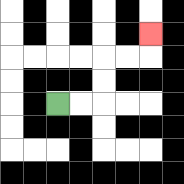{'start': '[2, 4]', 'end': '[6, 1]', 'path_directions': 'R,R,U,U,R,R,U', 'path_coordinates': '[[2, 4], [3, 4], [4, 4], [4, 3], [4, 2], [5, 2], [6, 2], [6, 1]]'}